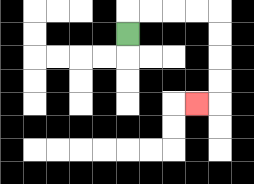{'start': '[5, 1]', 'end': '[8, 4]', 'path_directions': 'U,R,R,R,R,D,D,D,D,L', 'path_coordinates': '[[5, 1], [5, 0], [6, 0], [7, 0], [8, 0], [9, 0], [9, 1], [9, 2], [9, 3], [9, 4], [8, 4]]'}